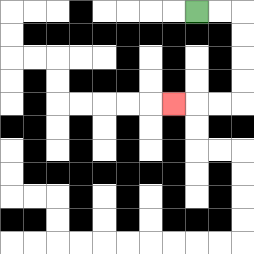{'start': '[8, 0]', 'end': '[7, 4]', 'path_directions': 'R,R,D,D,D,D,L,L,L', 'path_coordinates': '[[8, 0], [9, 0], [10, 0], [10, 1], [10, 2], [10, 3], [10, 4], [9, 4], [8, 4], [7, 4]]'}